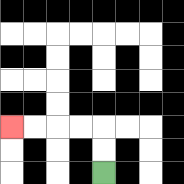{'start': '[4, 7]', 'end': '[0, 5]', 'path_directions': 'U,U,L,L,L,L', 'path_coordinates': '[[4, 7], [4, 6], [4, 5], [3, 5], [2, 5], [1, 5], [0, 5]]'}